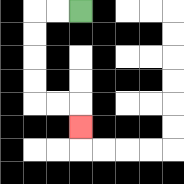{'start': '[3, 0]', 'end': '[3, 5]', 'path_directions': 'L,L,D,D,D,D,R,R,D', 'path_coordinates': '[[3, 0], [2, 0], [1, 0], [1, 1], [1, 2], [1, 3], [1, 4], [2, 4], [3, 4], [3, 5]]'}